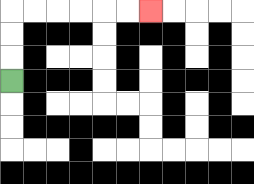{'start': '[0, 3]', 'end': '[6, 0]', 'path_directions': 'U,U,U,R,R,R,R,R,R', 'path_coordinates': '[[0, 3], [0, 2], [0, 1], [0, 0], [1, 0], [2, 0], [3, 0], [4, 0], [5, 0], [6, 0]]'}